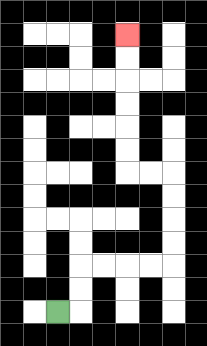{'start': '[2, 13]', 'end': '[5, 1]', 'path_directions': 'R,U,U,R,R,R,R,U,U,U,U,L,L,U,U,U,U,U,U', 'path_coordinates': '[[2, 13], [3, 13], [3, 12], [3, 11], [4, 11], [5, 11], [6, 11], [7, 11], [7, 10], [7, 9], [7, 8], [7, 7], [6, 7], [5, 7], [5, 6], [5, 5], [5, 4], [5, 3], [5, 2], [5, 1]]'}